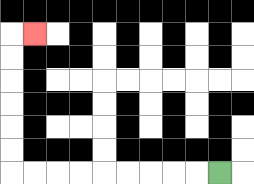{'start': '[9, 7]', 'end': '[1, 1]', 'path_directions': 'L,L,L,L,L,L,L,L,L,U,U,U,U,U,U,R', 'path_coordinates': '[[9, 7], [8, 7], [7, 7], [6, 7], [5, 7], [4, 7], [3, 7], [2, 7], [1, 7], [0, 7], [0, 6], [0, 5], [0, 4], [0, 3], [0, 2], [0, 1], [1, 1]]'}